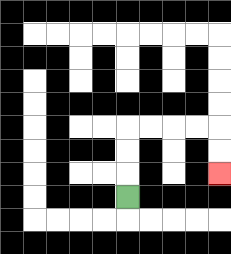{'start': '[5, 8]', 'end': '[9, 7]', 'path_directions': 'U,U,U,R,R,R,R,D,D', 'path_coordinates': '[[5, 8], [5, 7], [5, 6], [5, 5], [6, 5], [7, 5], [8, 5], [9, 5], [9, 6], [9, 7]]'}